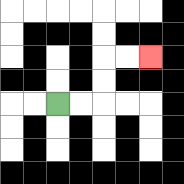{'start': '[2, 4]', 'end': '[6, 2]', 'path_directions': 'R,R,U,U,R,R', 'path_coordinates': '[[2, 4], [3, 4], [4, 4], [4, 3], [4, 2], [5, 2], [6, 2]]'}